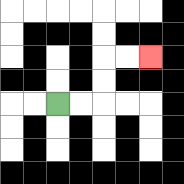{'start': '[2, 4]', 'end': '[6, 2]', 'path_directions': 'R,R,U,U,R,R', 'path_coordinates': '[[2, 4], [3, 4], [4, 4], [4, 3], [4, 2], [5, 2], [6, 2]]'}